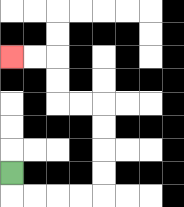{'start': '[0, 7]', 'end': '[0, 2]', 'path_directions': 'D,R,R,R,R,U,U,U,U,L,L,U,U,L,L', 'path_coordinates': '[[0, 7], [0, 8], [1, 8], [2, 8], [3, 8], [4, 8], [4, 7], [4, 6], [4, 5], [4, 4], [3, 4], [2, 4], [2, 3], [2, 2], [1, 2], [0, 2]]'}